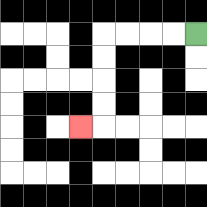{'start': '[8, 1]', 'end': '[3, 5]', 'path_directions': 'L,L,L,L,D,D,D,D,L', 'path_coordinates': '[[8, 1], [7, 1], [6, 1], [5, 1], [4, 1], [4, 2], [4, 3], [4, 4], [4, 5], [3, 5]]'}